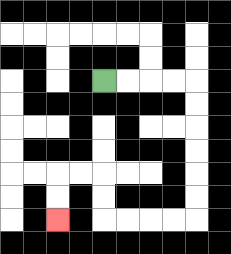{'start': '[4, 3]', 'end': '[2, 9]', 'path_directions': 'R,R,R,R,D,D,D,D,D,D,L,L,L,L,U,U,L,L,D,D', 'path_coordinates': '[[4, 3], [5, 3], [6, 3], [7, 3], [8, 3], [8, 4], [8, 5], [8, 6], [8, 7], [8, 8], [8, 9], [7, 9], [6, 9], [5, 9], [4, 9], [4, 8], [4, 7], [3, 7], [2, 7], [2, 8], [2, 9]]'}